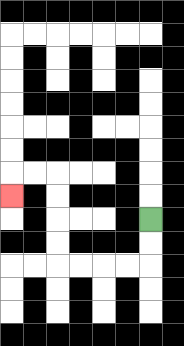{'start': '[6, 9]', 'end': '[0, 8]', 'path_directions': 'D,D,L,L,L,L,U,U,U,U,L,L,D', 'path_coordinates': '[[6, 9], [6, 10], [6, 11], [5, 11], [4, 11], [3, 11], [2, 11], [2, 10], [2, 9], [2, 8], [2, 7], [1, 7], [0, 7], [0, 8]]'}